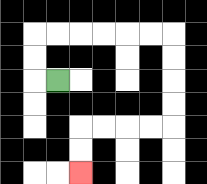{'start': '[2, 3]', 'end': '[3, 7]', 'path_directions': 'L,U,U,R,R,R,R,R,R,D,D,D,D,L,L,L,L,D,D', 'path_coordinates': '[[2, 3], [1, 3], [1, 2], [1, 1], [2, 1], [3, 1], [4, 1], [5, 1], [6, 1], [7, 1], [7, 2], [7, 3], [7, 4], [7, 5], [6, 5], [5, 5], [4, 5], [3, 5], [3, 6], [3, 7]]'}